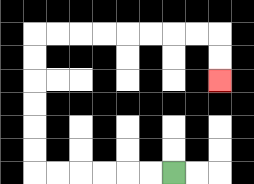{'start': '[7, 7]', 'end': '[9, 3]', 'path_directions': 'L,L,L,L,L,L,U,U,U,U,U,U,R,R,R,R,R,R,R,R,D,D', 'path_coordinates': '[[7, 7], [6, 7], [5, 7], [4, 7], [3, 7], [2, 7], [1, 7], [1, 6], [1, 5], [1, 4], [1, 3], [1, 2], [1, 1], [2, 1], [3, 1], [4, 1], [5, 1], [6, 1], [7, 1], [8, 1], [9, 1], [9, 2], [9, 3]]'}